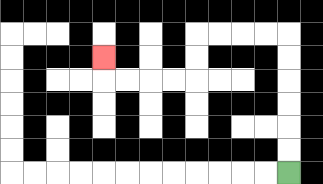{'start': '[12, 7]', 'end': '[4, 2]', 'path_directions': 'U,U,U,U,U,U,L,L,L,L,D,D,L,L,L,L,U', 'path_coordinates': '[[12, 7], [12, 6], [12, 5], [12, 4], [12, 3], [12, 2], [12, 1], [11, 1], [10, 1], [9, 1], [8, 1], [8, 2], [8, 3], [7, 3], [6, 3], [5, 3], [4, 3], [4, 2]]'}